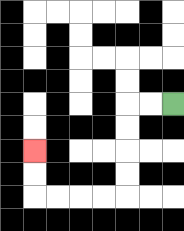{'start': '[7, 4]', 'end': '[1, 6]', 'path_directions': 'L,L,D,D,D,D,L,L,L,L,U,U', 'path_coordinates': '[[7, 4], [6, 4], [5, 4], [5, 5], [5, 6], [5, 7], [5, 8], [4, 8], [3, 8], [2, 8], [1, 8], [1, 7], [1, 6]]'}